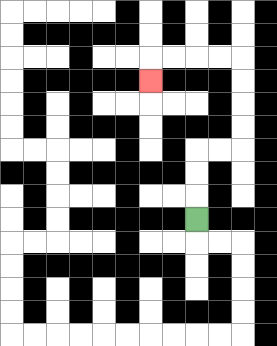{'start': '[8, 9]', 'end': '[6, 3]', 'path_directions': 'U,U,U,R,R,U,U,U,U,L,L,L,L,D', 'path_coordinates': '[[8, 9], [8, 8], [8, 7], [8, 6], [9, 6], [10, 6], [10, 5], [10, 4], [10, 3], [10, 2], [9, 2], [8, 2], [7, 2], [6, 2], [6, 3]]'}